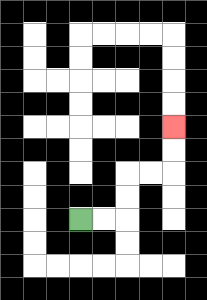{'start': '[3, 9]', 'end': '[7, 5]', 'path_directions': 'R,R,U,U,R,R,U,U', 'path_coordinates': '[[3, 9], [4, 9], [5, 9], [5, 8], [5, 7], [6, 7], [7, 7], [7, 6], [7, 5]]'}